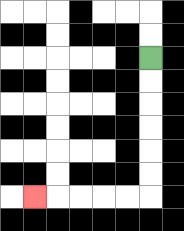{'start': '[6, 2]', 'end': '[1, 8]', 'path_directions': 'D,D,D,D,D,D,L,L,L,L,L', 'path_coordinates': '[[6, 2], [6, 3], [6, 4], [6, 5], [6, 6], [6, 7], [6, 8], [5, 8], [4, 8], [3, 8], [2, 8], [1, 8]]'}